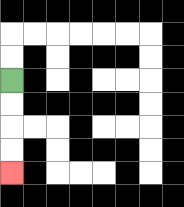{'start': '[0, 3]', 'end': '[0, 7]', 'path_directions': 'D,D,D,D', 'path_coordinates': '[[0, 3], [0, 4], [0, 5], [0, 6], [0, 7]]'}